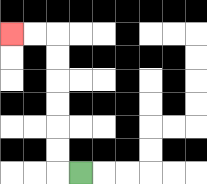{'start': '[3, 7]', 'end': '[0, 1]', 'path_directions': 'L,U,U,U,U,U,U,L,L', 'path_coordinates': '[[3, 7], [2, 7], [2, 6], [2, 5], [2, 4], [2, 3], [2, 2], [2, 1], [1, 1], [0, 1]]'}